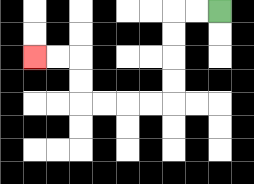{'start': '[9, 0]', 'end': '[1, 2]', 'path_directions': 'L,L,D,D,D,D,L,L,L,L,U,U,L,L', 'path_coordinates': '[[9, 0], [8, 0], [7, 0], [7, 1], [7, 2], [7, 3], [7, 4], [6, 4], [5, 4], [4, 4], [3, 4], [3, 3], [3, 2], [2, 2], [1, 2]]'}